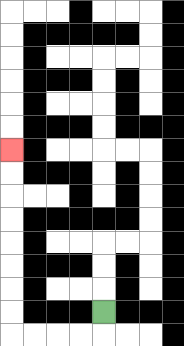{'start': '[4, 13]', 'end': '[0, 6]', 'path_directions': 'D,L,L,L,L,U,U,U,U,U,U,U,U', 'path_coordinates': '[[4, 13], [4, 14], [3, 14], [2, 14], [1, 14], [0, 14], [0, 13], [0, 12], [0, 11], [0, 10], [0, 9], [0, 8], [0, 7], [0, 6]]'}